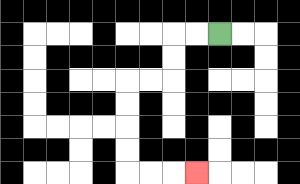{'start': '[9, 1]', 'end': '[8, 7]', 'path_directions': 'L,L,D,D,L,L,D,D,D,D,R,R,R', 'path_coordinates': '[[9, 1], [8, 1], [7, 1], [7, 2], [7, 3], [6, 3], [5, 3], [5, 4], [5, 5], [5, 6], [5, 7], [6, 7], [7, 7], [8, 7]]'}